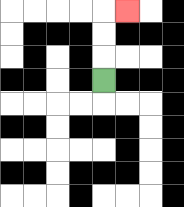{'start': '[4, 3]', 'end': '[5, 0]', 'path_directions': 'U,U,U,R', 'path_coordinates': '[[4, 3], [4, 2], [4, 1], [4, 0], [5, 0]]'}